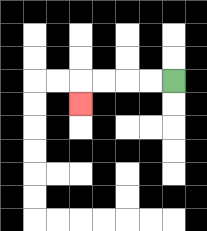{'start': '[7, 3]', 'end': '[3, 4]', 'path_directions': 'L,L,L,L,D', 'path_coordinates': '[[7, 3], [6, 3], [5, 3], [4, 3], [3, 3], [3, 4]]'}